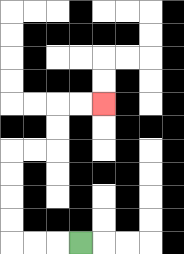{'start': '[3, 10]', 'end': '[4, 4]', 'path_directions': 'L,L,L,U,U,U,U,R,R,U,U,R,R', 'path_coordinates': '[[3, 10], [2, 10], [1, 10], [0, 10], [0, 9], [0, 8], [0, 7], [0, 6], [1, 6], [2, 6], [2, 5], [2, 4], [3, 4], [4, 4]]'}